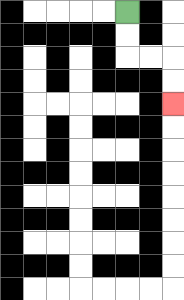{'start': '[5, 0]', 'end': '[7, 4]', 'path_directions': 'D,D,R,R,D,D', 'path_coordinates': '[[5, 0], [5, 1], [5, 2], [6, 2], [7, 2], [7, 3], [7, 4]]'}